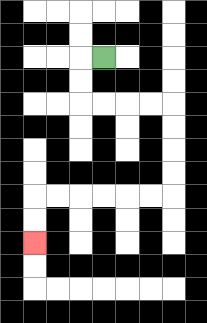{'start': '[4, 2]', 'end': '[1, 10]', 'path_directions': 'L,D,D,R,R,R,R,D,D,D,D,L,L,L,L,L,L,D,D', 'path_coordinates': '[[4, 2], [3, 2], [3, 3], [3, 4], [4, 4], [5, 4], [6, 4], [7, 4], [7, 5], [7, 6], [7, 7], [7, 8], [6, 8], [5, 8], [4, 8], [3, 8], [2, 8], [1, 8], [1, 9], [1, 10]]'}